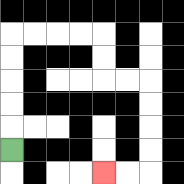{'start': '[0, 6]', 'end': '[4, 7]', 'path_directions': 'U,U,U,U,U,R,R,R,R,D,D,R,R,D,D,D,D,L,L', 'path_coordinates': '[[0, 6], [0, 5], [0, 4], [0, 3], [0, 2], [0, 1], [1, 1], [2, 1], [3, 1], [4, 1], [4, 2], [4, 3], [5, 3], [6, 3], [6, 4], [6, 5], [6, 6], [6, 7], [5, 7], [4, 7]]'}